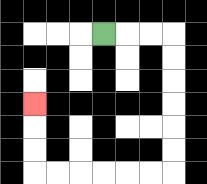{'start': '[4, 1]', 'end': '[1, 4]', 'path_directions': 'R,R,R,D,D,D,D,D,D,L,L,L,L,L,L,U,U,U', 'path_coordinates': '[[4, 1], [5, 1], [6, 1], [7, 1], [7, 2], [7, 3], [7, 4], [7, 5], [7, 6], [7, 7], [6, 7], [5, 7], [4, 7], [3, 7], [2, 7], [1, 7], [1, 6], [1, 5], [1, 4]]'}